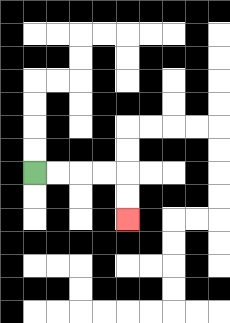{'start': '[1, 7]', 'end': '[5, 9]', 'path_directions': 'R,R,R,R,D,D', 'path_coordinates': '[[1, 7], [2, 7], [3, 7], [4, 7], [5, 7], [5, 8], [5, 9]]'}